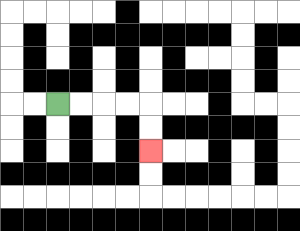{'start': '[2, 4]', 'end': '[6, 6]', 'path_directions': 'R,R,R,R,D,D', 'path_coordinates': '[[2, 4], [3, 4], [4, 4], [5, 4], [6, 4], [6, 5], [6, 6]]'}